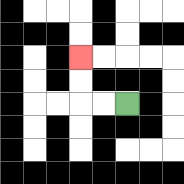{'start': '[5, 4]', 'end': '[3, 2]', 'path_directions': 'L,L,U,U', 'path_coordinates': '[[5, 4], [4, 4], [3, 4], [3, 3], [3, 2]]'}